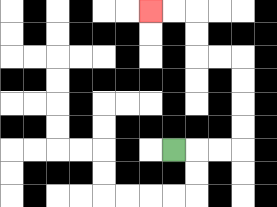{'start': '[7, 6]', 'end': '[6, 0]', 'path_directions': 'R,R,R,U,U,U,U,L,L,U,U,L,L', 'path_coordinates': '[[7, 6], [8, 6], [9, 6], [10, 6], [10, 5], [10, 4], [10, 3], [10, 2], [9, 2], [8, 2], [8, 1], [8, 0], [7, 0], [6, 0]]'}